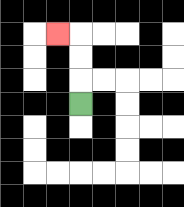{'start': '[3, 4]', 'end': '[2, 1]', 'path_directions': 'U,U,U,L', 'path_coordinates': '[[3, 4], [3, 3], [3, 2], [3, 1], [2, 1]]'}